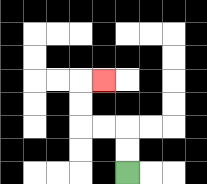{'start': '[5, 7]', 'end': '[4, 3]', 'path_directions': 'U,U,L,L,U,U,R', 'path_coordinates': '[[5, 7], [5, 6], [5, 5], [4, 5], [3, 5], [3, 4], [3, 3], [4, 3]]'}